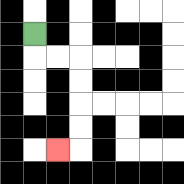{'start': '[1, 1]', 'end': '[2, 6]', 'path_directions': 'D,R,R,D,D,D,D,L', 'path_coordinates': '[[1, 1], [1, 2], [2, 2], [3, 2], [3, 3], [3, 4], [3, 5], [3, 6], [2, 6]]'}